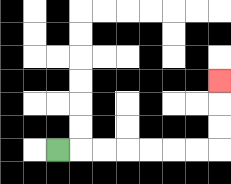{'start': '[2, 6]', 'end': '[9, 3]', 'path_directions': 'R,R,R,R,R,R,R,U,U,U', 'path_coordinates': '[[2, 6], [3, 6], [4, 6], [5, 6], [6, 6], [7, 6], [8, 6], [9, 6], [9, 5], [9, 4], [9, 3]]'}